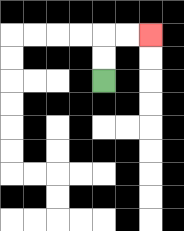{'start': '[4, 3]', 'end': '[6, 1]', 'path_directions': 'U,U,R,R', 'path_coordinates': '[[4, 3], [4, 2], [4, 1], [5, 1], [6, 1]]'}